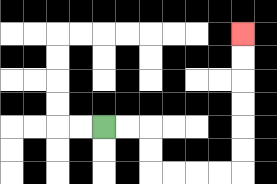{'start': '[4, 5]', 'end': '[10, 1]', 'path_directions': 'R,R,D,D,R,R,R,R,U,U,U,U,U,U', 'path_coordinates': '[[4, 5], [5, 5], [6, 5], [6, 6], [6, 7], [7, 7], [8, 7], [9, 7], [10, 7], [10, 6], [10, 5], [10, 4], [10, 3], [10, 2], [10, 1]]'}